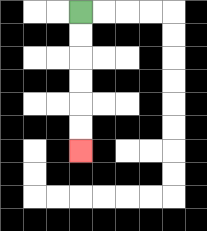{'start': '[3, 0]', 'end': '[3, 6]', 'path_directions': 'D,D,D,D,D,D', 'path_coordinates': '[[3, 0], [3, 1], [3, 2], [3, 3], [3, 4], [3, 5], [3, 6]]'}